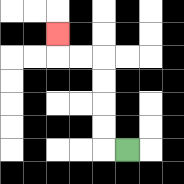{'start': '[5, 6]', 'end': '[2, 1]', 'path_directions': 'L,U,U,U,U,L,L,U', 'path_coordinates': '[[5, 6], [4, 6], [4, 5], [4, 4], [4, 3], [4, 2], [3, 2], [2, 2], [2, 1]]'}